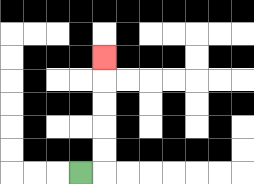{'start': '[3, 7]', 'end': '[4, 2]', 'path_directions': 'R,U,U,U,U,U', 'path_coordinates': '[[3, 7], [4, 7], [4, 6], [4, 5], [4, 4], [4, 3], [4, 2]]'}